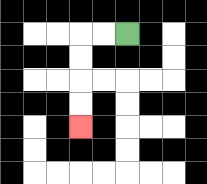{'start': '[5, 1]', 'end': '[3, 5]', 'path_directions': 'L,L,D,D,D,D', 'path_coordinates': '[[5, 1], [4, 1], [3, 1], [3, 2], [3, 3], [3, 4], [3, 5]]'}